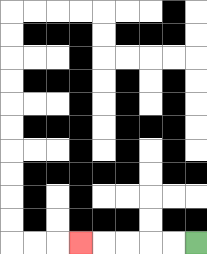{'start': '[8, 10]', 'end': '[3, 10]', 'path_directions': 'L,L,L,L,L', 'path_coordinates': '[[8, 10], [7, 10], [6, 10], [5, 10], [4, 10], [3, 10]]'}